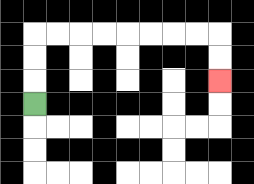{'start': '[1, 4]', 'end': '[9, 3]', 'path_directions': 'U,U,U,R,R,R,R,R,R,R,R,D,D', 'path_coordinates': '[[1, 4], [1, 3], [1, 2], [1, 1], [2, 1], [3, 1], [4, 1], [5, 1], [6, 1], [7, 1], [8, 1], [9, 1], [9, 2], [9, 3]]'}